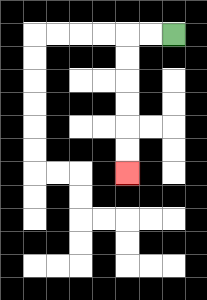{'start': '[7, 1]', 'end': '[5, 7]', 'path_directions': 'L,L,D,D,D,D,D,D', 'path_coordinates': '[[7, 1], [6, 1], [5, 1], [5, 2], [5, 3], [5, 4], [5, 5], [5, 6], [5, 7]]'}